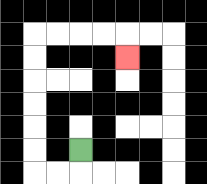{'start': '[3, 6]', 'end': '[5, 2]', 'path_directions': 'D,L,L,U,U,U,U,U,U,R,R,R,R,D', 'path_coordinates': '[[3, 6], [3, 7], [2, 7], [1, 7], [1, 6], [1, 5], [1, 4], [1, 3], [1, 2], [1, 1], [2, 1], [3, 1], [4, 1], [5, 1], [5, 2]]'}